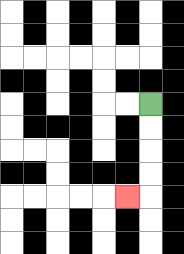{'start': '[6, 4]', 'end': '[5, 8]', 'path_directions': 'D,D,D,D,L', 'path_coordinates': '[[6, 4], [6, 5], [6, 6], [6, 7], [6, 8], [5, 8]]'}